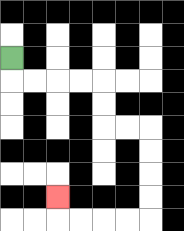{'start': '[0, 2]', 'end': '[2, 8]', 'path_directions': 'D,R,R,R,R,D,D,R,R,D,D,D,D,L,L,L,L,U', 'path_coordinates': '[[0, 2], [0, 3], [1, 3], [2, 3], [3, 3], [4, 3], [4, 4], [4, 5], [5, 5], [6, 5], [6, 6], [6, 7], [6, 8], [6, 9], [5, 9], [4, 9], [3, 9], [2, 9], [2, 8]]'}